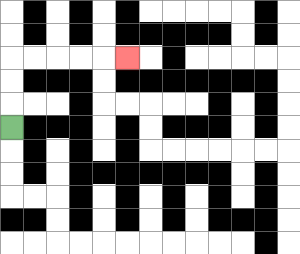{'start': '[0, 5]', 'end': '[5, 2]', 'path_directions': 'U,U,U,R,R,R,R,R', 'path_coordinates': '[[0, 5], [0, 4], [0, 3], [0, 2], [1, 2], [2, 2], [3, 2], [4, 2], [5, 2]]'}